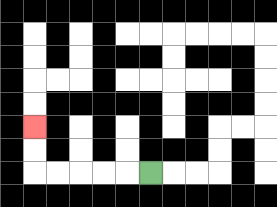{'start': '[6, 7]', 'end': '[1, 5]', 'path_directions': 'L,L,L,L,L,U,U', 'path_coordinates': '[[6, 7], [5, 7], [4, 7], [3, 7], [2, 7], [1, 7], [1, 6], [1, 5]]'}